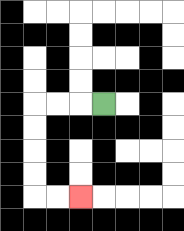{'start': '[4, 4]', 'end': '[3, 8]', 'path_directions': 'L,L,L,D,D,D,D,R,R', 'path_coordinates': '[[4, 4], [3, 4], [2, 4], [1, 4], [1, 5], [1, 6], [1, 7], [1, 8], [2, 8], [3, 8]]'}